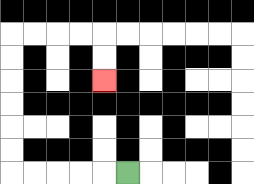{'start': '[5, 7]', 'end': '[4, 3]', 'path_directions': 'L,L,L,L,L,U,U,U,U,U,U,R,R,R,R,D,D', 'path_coordinates': '[[5, 7], [4, 7], [3, 7], [2, 7], [1, 7], [0, 7], [0, 6], [0, 5], [0, 4], [0, 3], [0, 2], [0, 1], [1, 1], [2, 1], [3, 1], [4, 1], [4, 2], [4, 3]]'}